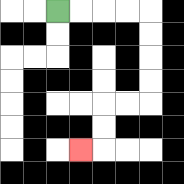{'start': '[2, 0]', 'end': '[3, 6]', 'path_directions': 'R,R,R,R,D,D,D,D,L,L,D,D,L', 'path_coordinates': '[[2, 0], [3, 0], [4, 0], [5, 0], [6, 0], [6, 1], [6, 2], [6, 3], [6, 4], [5, 4], [4, 4], [4, 5], [4, 6], [3, 6]]'}